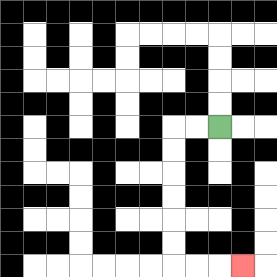{'start': '[9, 5]', 'end': '[10, 11]', 'path_directions': 'L,L,D,D,D,D,D,D,R,R,R', 'path_coordinates': '[[9, 5], [8, 5], [7, 5], [7, 6], [7, 7], [7, 8], [7, 9], [7, 10], [7, 11], [8, 11], [9, 11], [10, 11]]'}